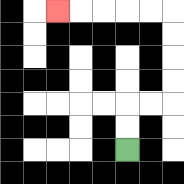{'start': '[5, 6]', 'end': '[2, 0]', 'path_directions': 'U,U,R,R,U,U,U,U,L,L,L,L,L', 'path_coordinates': '[[5, 6], [5, 5], [5, 4], [6, 4], [7, 4], [7, 3], [7, 2], [7, 1], [7, 0], [6, 0], [5, 0], [4, 0], [3, 0], [2, 0]]'}